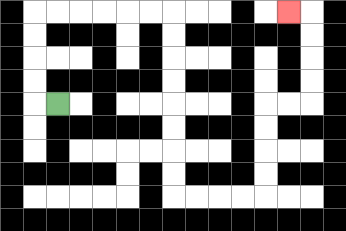{'start': '[2, 4]', 'end': '[12, 0]', 'path_directions': 'L,U,U,U,U,R,R,R,R,R,R,D,D,D,D,D,D,D,D,R,R,R,R,U,U,U,U,R,R,U,U,U,U,L', 'path_coordinates': '[[2, 4], [1, 4], [1, 3], [1, 2], [1, 1], [1, 0], [2, 0], [3, 0], [4, 0], [5, 0], [6, 0], [7, 0], [7, 1], [7, 2], [7, 3], [7, 4], [7, 5], [7, 6], [7, 7], [7, 8], [8, 8], [9, 8], [10, 8], [11, 8], [11, 7], [11, 6], [11, 5], [11, 4], [12, 4], [13, 4], [13, 3], [13, 2], [13, 1], [13, 0], [12, 0]]'}